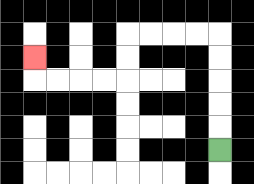{'start': '[9, 6]', 'end': '[1, 2]', 'path_directions': 'U,U,U,U,U,L,L,L,L,D,D,L,L,L,L,U', 'path_coordinates': '[[9, 6], [9, 5], [9, 4], [9, 3], [9, 2], [9, 1], [8, 1], [7, 1], [6, 1], [5, 1], [5, 2], [5, 3], [4, 3], [3, 3], [2, 3], [1, 3], [1, 2]]'}